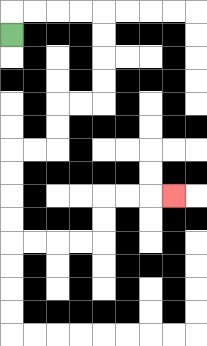{'start': '[0, 1]', 'end': '[7, 8]', 'path_directions': 'U,R,R,R,R,D,D,D,D,L,L,D,D,L,L,D,D,D,D,R,R,R,R,U,U,R,R,R', 'path_coordinates': '[[0, 1], [0, 0], [1, 0], [2, 0], [3, 0], [4, 0], [4, 1], [4, 2], [4, 3], [4, 4], [3, 4], [2, 4], [2, 5], [2, 6], [1, 6], [0, 6], [0, 7], [0, 8], [0, 9], [0, 10], [1, 10], [2, 10], [3, 10], [4, 10], [4, 9], [4, 8], [5, 8], [6, 8], [7, 8]]'}